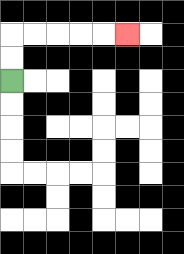{'start': '[0, 3]', 'end': '[5, 1]', 'path_directions': 'U,U,R,R,R,R,R', 'path_coordinates': '[[0, 3], [0, 2], [0, 1], [1, 1], [2, 1], [3, 1], [4, 1], [5, 1]]'}